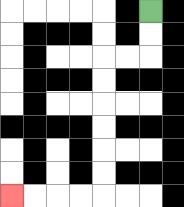{'start': '[6, 0]', 'end': '[0, 8]', 'path_directions': 'D,D,L,L,D,D,D,D,D,D,L,L,L,L', 'path_coordinates': '[[6, 0], [6, 1], [6, 2], [5, 2], [4, 2], [4, 3], [4, 4], [4, 5], [4, 6], [4, 7], [4, 8], [3, 8], [2, 8], [1, 8], [0, 8]]'}